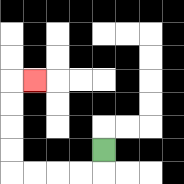{'start': '[4, 6]', 'end': '[1, 3]', 'path_directions': 'D,L,L,L,L,U,U,U,U,R', 'path_coordinates': '[[4, 6], [4, 7], [3, 7], [2, 7], [1, 7], [0, 7], [0, 6], [0, 5], [0, 4], [0, 3], [1, 3]]'}